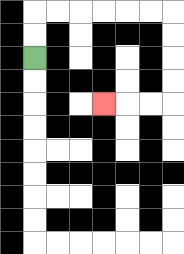{'start': '[1, 2]', 'end': '[4, 4]', 'path_directions': 'U,U,R,R,R,R,R,R,D,D,D,D,L,L,L', 'path_coordinates': '[[1, 2], [1, 1], [1, 0], [2, 0], [3, 0], [4, 0], [5, 0], [6, 0], [7, 0], [7, 1], [7, 2], [7, 3], [7, 4], [6, 4], [5, 4], [4, 4]]'}